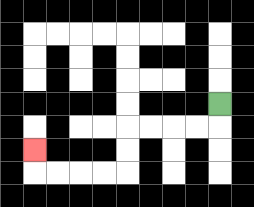{'start': '[9, 4]', 'end': '[1, 6]', 'path_directions': 'D,L,L,L,L,D,D,L,L,L,L,U', 'path_coordinates': '[[9, 4], [9, 5], [8, 5], [7, 5], [6, 5], [5, 5], [5, 6], [5, 7], [4, 7], [3, 7], [2, 7], [1, 7], [1, 6]]'}